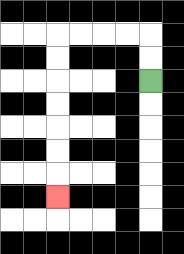{'start': '[6, 3]', 'end': '[2, 8]', 'path_directions': 'U,U,L,L,L,L,D,D,D,D,D,D,D', 'path_coordinates': '[[6, 3], [6, 2], [6, 1], [5, 1], [4, 1], [3, 1], [2, 1], [2, 2], [2, 3], [2, 4], [2, 5], [2, 6], [2, 7], [2, 8]]'}